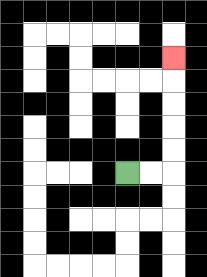{'start': '[5, 7]', 'end': '[7, 2]', 'path_directions': 'R,R,U,U,U,U,U', 'path_coordinates': '[[5, 7], [6, 7], [7, 7], [7, 6], [7, 5], [7, 4], [7, 3], [7, 2]]'}